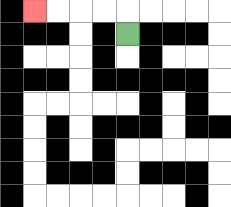{'start': '[5, 1]', 'end': '[1, 0]', 'path_directions': 'U,L,L,L,L', 'path_coordinates': '[[5, 1], [5, 0], [4, 0], [3, 0], [2, 0], [1, 0]]'}